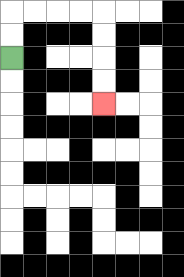{'start': '[0, 2]', 'end': '[4, 4]', 'path_directions': 'U,U,R,R,R,R,D,D,D,D', 'path_coordinates': '[[0, 2], [0, 1], [0, 0], [1, 0], [2, 0], [3, 0], [4, 0], [4, 1], [4, 2], [4, 3], [4, 4]]'}